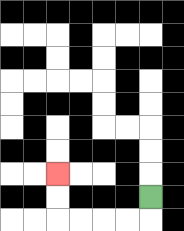{'start': '[6, 8]', 'end': '[2, 7]', 'path_directions': 'D,L,L,L,L,U,U', 'path_coordinates': '[[6, 8], [6, 9], [5, 9], [4, 9], [3, 9], [2, 9], [2, 8], [2, 7]]'}